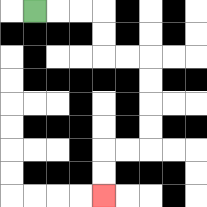{'start': '[1, 0]', 'end': '[4, 8]', 'path_directions': 'R,R,R,D,D,R,R,D,D,D,D,L,L,D,D', 'path_coordinates': '[[1, 0], [2, 0], [3, 0], [4, 0], [4, 1], [4, 2], [5, 2], [6, 2], [6, 3], [6, 4], [6, 5], [6, 6], [5, 6], [4, 6], [4, 7], [4, 8]]'}